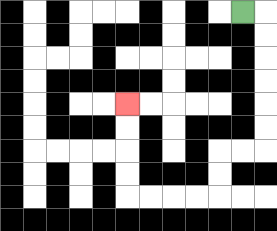{'start': '[10, 0]', 'end': '[5, 4]', 'path_directions': 'R,D,D,D,D,D,D,L,L,D,D,L,L,L,L,U,U,U,U', 'path_coordinates': '[[10, 0], [11, 0], [11, 1], [11, 2], [11, 3], [11, 4], [11, 5], [11, 6], [10, 6], [9, 6], [9, 7], [9, 8], [8, 8], [7, 8], [6, 8], [5, 8], [5, 7], [5, 6], [5, 5], [5, 4]]'}